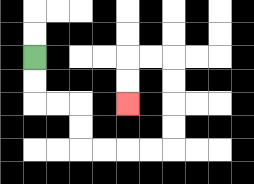{'start': '[1, 2]', 'end': '[5, 4]', 'path_directions': 'D,D,R,R,D,D,R,R,R,R,U,U,U,U,L,L,D,D', 'path_coordinates': '[[1, 2], [1, 3], [1, 4], [2, 4], [3, 4], [3, 5], [3, 6], [4, 6], [5, 6], [6, 6], [7, 6], [7, 5], [7, 4], [7, 3], [7, 2], [6, 2], [5, 2], [5, 3], [5, 4]]'}